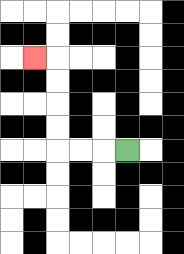{'start': '[5, 6]', 'end': '[1, 2]', 'path_directions': 'L,L,L,U,U,U,U,L', 'path_coordinates': '[[5, 6], [4, 6], [3, 6], [2, 6], [2, 5], [2, 4], [2, 3], [2, 2], [1, 2]]'}